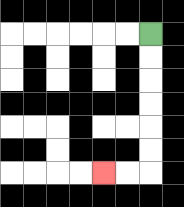{'start': '[6, 1]', 'end': '[4, 7]', 'path_directions': 'D,D,D,D,D,D,L,L', 'path_coordinates': '[[6, 1], [6, 2], [6, 3], [6, 4], [6, 5], [6, 6], [6, 7], [5, 7], [4, 7]]'}